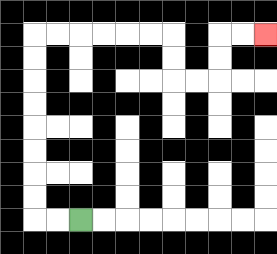{'start': '[3, 9]', 'end': '[11, 1]', 'path_directions': 'L,L,U,U,U,U,U,U,U,U,R,R,R,R,R,R,D,D,R,R,U,U,R,R', 'path_coordinates': '[[3, 9], [2, 9], [1, 9], [1, 8], [1, 7], [1, 6], [1, 5], [1, 4], [1, 3], [1, 2], [1, 1], [2, 1], [3, 1], [4, 1], [5, 1], [6, 1], [7, 1], [7, 2], [7, 3], [8, 3], [9, 3], [9, 2], [9, 1], [10, 1], [11, 1]]'}